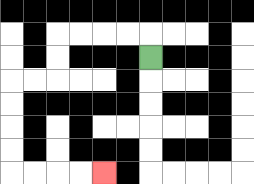{'start': '[6, 2]', 'end': '[4, 7]', 'path_directions': 'U,L,L,L,L,D,D,L,L,D,D,D,D,R,R,R,R', 'path_coordinates': '[[6, 2], [6, 1], [5, 1], [4, 1], [3, 1], [2, 1], [2, 2], [2, 3], [1, 3], [0, 3], [0, 4], [0, 5], [0, 6], [0, 7], [1, 7], [2, 7], [3, 7], [4, 7]]'}